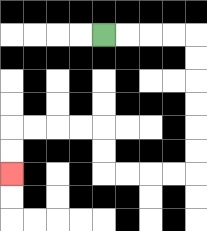{'start': '[4, 1]', 'end': '[0, 7]', 'path_directions': 'R,R,R,R,D,D,D,D,D,D,L,L,L,L,U,U,L,L,L,L,D,D', 'path_coordinates': '[[4, 1], [5, 1], [6, 1], [7, 1], [8, 1], [8, 2], [8, 3], [8, 4], [8, 5], [8, 6], [8, 7], [7, 7], [6, 7], [5, 7], [4, 7], [4, 6], [4, 5], [3, 5], [2, 5], [1, 5], [0, 5], [0, 6], [0, 7]]'}